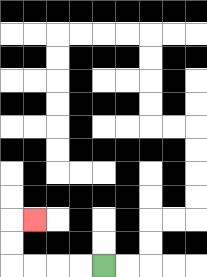{'start': '[4, 11]', 'end': '[1, 9]', 'path_directions': 'L,L,L,L,U,U,R', 'path_coordinates': '[[4, 11], [3, 11], [2, 11], [1, 11], [0, 11], [0, 10], [0, 9], [1, 9]]'}